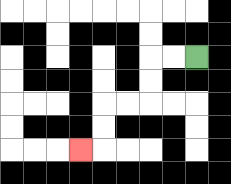{'start': '[8, 2]', 'end': '[3, 6]', 'path_directions': 'L,L,D,D,L,L,D,D,L', 'path_coordinates': '[[8, 2], [7, 2], [6, 2], [6, 3], [6, 4], [5, 4], [4, 4], [4, 5], [4, 6], [3, 6]]'}